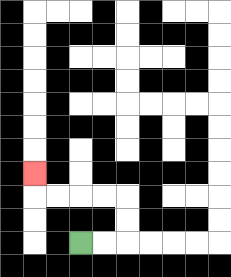{'start': '[3, 10]', 'end': '[1, 7]', 'path_directions': 'R,R,U,U,L,L,L,L,U', 'path_coordinates': '[[3, 10], [4, 10], [5, 10], [5, 9], [5, 8], [4, 8], [3, 8], [2, 8], [1, 8], [1, 7]]'}